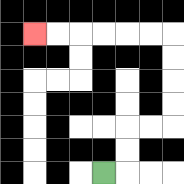{'start': '[4, 7]', 'end': '[1, 1]', 'path_directions': 'R,U,U,R,R,U,U,U,U,L,L,L,L,L,L', 'path_coordinates': '[[4, 7], [5, 7], [5, 6], [5, 5], [6, 5], [7, 5], [7, 4], [7, 3], [7, 2], [7, 1], [6, 1], [5, 1], [4, 1], [3, 1], [2, 1], [1, 1]]'}